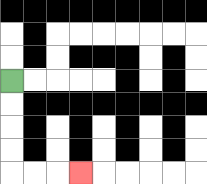{'start': '[0, 3]', 'end': '[3, 7]', 'path_directions': 'D,D,D,D,R,R,R', 'path_coordinates': '[[0, 3], [0, 4], [0, 5], [0, 6], [0, 7], [1, 7], [2, 7], [3, 7]]'}